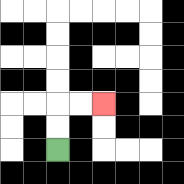{'start': '[2, 6]', 'end': '[4, 4]', 'path_directions': 'U,U,R,R', 'path_coordinates': '[[2, 6], [2, 5], [2, 4], [3, 4], [4, 4]]'}